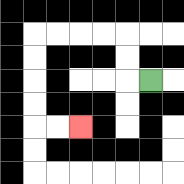{'start': '[6, 3]', 'end': '[3, 5]', 'path_directions': 'L,U,U,L,L,L,L,D,D,D,D,R,R', 'path_coordinates': '[[6, 3], [5, 3], [5, 2], [5, 1], [4, 1], [3, 1], [2, 1], [1, 1], [1, 2], [1, 3], [1, 4], [1, 5], [2, 5], [3, 5]]'}